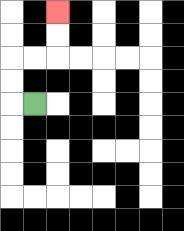{'start': '[1, 4]', 'end': '[2, 0]', 'path_directions': 'L,U,U,R,R,U,U', 'path_coordinates': '[[1, 4], [0, 4], [0, 3], [0, 2], [1, 2], [2, 2], [2, 1], [2, 0]]'}